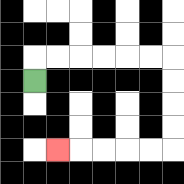{'start': '[1, 3]', 'end': '[2, 6]', 'path_directions': 'U,R,R,R,R,R,R,D,D,D,D,L,L,L,L,L', 'path_coordinates': '[[1, 3], [1, 2], [2, 2], [3, 2], [4, 2], [5, 2], [6, 2], [7, 2], [7, 3], [7, 4], [7, 5], [7, 6], [6, 6], [5, 6], [4, 6], [3, 6], [2, 6]]'}